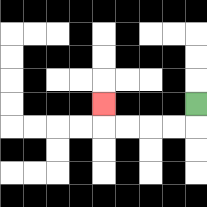{'start': '[8, 4]', 'end': '[4, 4]', 'path_directions': 'D,L,L,L,L,U', 'path_coordinates': '[[8, 4], [8, 5], [7, 5], [6, 5], [5, 5], [4, 5], [4, 4]]'}